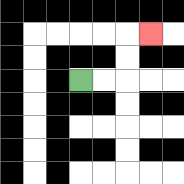{'start': '[3, 3]', 'end': '[6, 1]', 'path_directions': 'R,R,U,U,R', 'path_coordinates': '[[3, 3], [4, 3], [5, 3], [5, 2], [5, 1], [6, 1]]'}